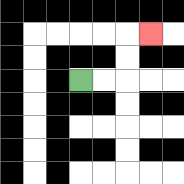{'start': '[3, 3]', 'end': '[6, 1]', 'path_directions': 'R,R,U,U,R', 'path_coordinates': '[[3, 3], [4, 3], [5, 3], [5, 2], [5, 1], [6, 1]]'}